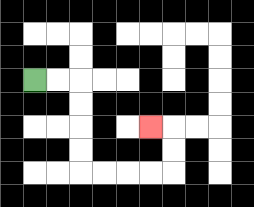{'start': '[1, 3]', 'end': '[6, 5]', 'path_directions': 'R,R,D,D,D,D,R,R,R,R,U,U,L', 'path_coordinates': '[[1, 3], [2, 3], [3, 3], [3, 4], [3, 5], [3, 6], [3, 7], [4, 7], [5, 7], [6, 7], [7, 7], [7, 6], [7, 5], [6, 5]]'}